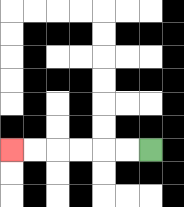{'start': '[6, 6]', 'end': '[0, 6]', 'path_directions': 'L,L,L,L,L,L', 'path_coordinates': '[[6, 6], [5, 6], [4, 6], [3, 6], [2, 6], [1, 6], [0, 6]]'}